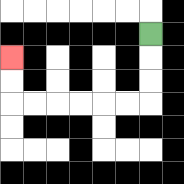{'start': '[6, 1]', 'end': '[0, 2]', 'path_directions': 'D,D,D,L,L,L,L,L,L,U,U', 'path_coordinates': '[[6, 1], [6, 2], [6, 3], [6, 4], [5, 4], [4, 4], [3, 4], [2, 4], [1, 4], [0, 4], [0, 3], [0, 2]]'}